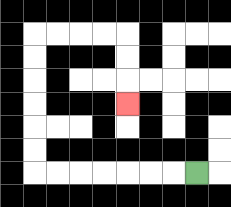{'start': '[8, 7]', 'end': '[5, 4]', 'path_directions': 'L,L,L,L,L,L,L,U,U,U,U,U,U,R,R,R,R,D,D,D', 'path_coordinates': '[[8, 7], [7, 7], [6, 7], [5, 7], [4, 7], [3, 7], [2, 7], [1, 7], [1, 6], [1, 5], [1, 4], [1, 3], [1, 2], [1, 1], [2, 1], [3, 1], [4, 1], [5, 1], [5, 2], [5, 3], [5, 4]]'}